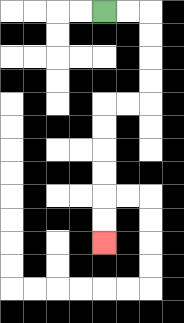{'start': '[4, 0]', 'end': '[4, 10]', 'path_directions': 'R,R,D,D,D,D,L,L,D,D,D,D,D,D', 'path_coordinates': '[[4, 0], [5, 0], [6, 0], [6, 1], [6, 2], [6, 3], [6, 4], [5, 4], [4, 4], [4, 5], [4, 6], [4, 7], [4, 8], [4, 9], [4, 10]]'}